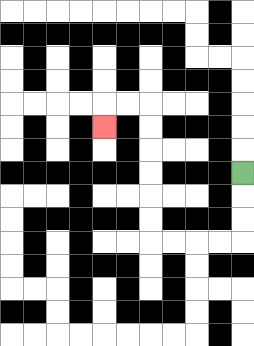{'start': '[10, 7]', 'end': '[4, 5]', 'path_directions': 'D,D,D,L,L,L,L,U,U,U,U,U,U,L,L,D', 'path_coordinates': '[[10, 7], [10, 8], [10, 9], [10, 10], [9, 10], [8, 10], [7, 10], [6, 10], [6, 9], [6, 8], [6, 7], [6, 6], [6, 5], [6, 4], [5, 4], [4, 4], [4, 5]]'}